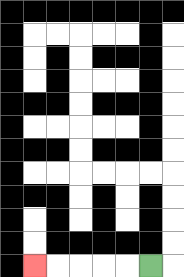{'start': '[6, 11]', 'end': '[1, 11]', 'path_directions': 'L,L,L,L,L', 'path_coordinates': '[[6, 11], [5, 11], [4, 11], [3, 11], [2, 11], [1, 11]]'}